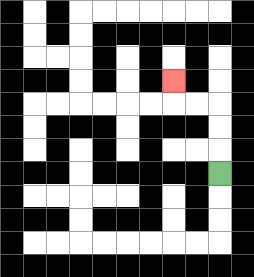{'start': '[9, 7]', 'end': '[7, 3]', 'path_directions': 'U,U,U,L,L,U', 'path_coordinates': '[[9, 7], [9, 6], [9, 5], [9, 4], [8, 4], [7, 4], [7, 3]]'}